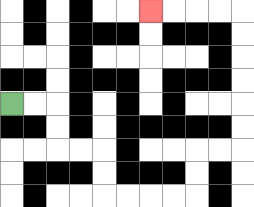{'start': '[0, 4]', 'end': '[6, 0]', 'path_directions': 'R,R,D,D,R,R,D,D,R,R,R,R,U,U,R,R,U,U,U,U,U,U,L,L,L,L', 'path_coordinates': '[[0, 4], [1, 4], [2, 4], [2, 5], [2, 6], [3, 6], [4, 6], [4, 7], [4, 8], [5, 8], [6, 8], [7, 8], [8, 8], [8, 7], [8, 6], [9, 6], [10, 6], [10, 5], [10, 4], [10, 3], [10, 2], [10, 1], [10, 0], [9, 0], [8, 0], [7, 0], [6, 0]]'}